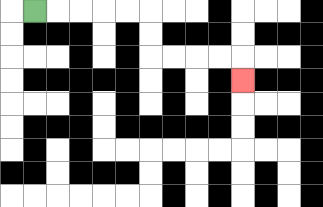{'start': '[1, 0]', 'end': '[10, 3]', 'path_directions': 'R,R,R,R,R,D,D,R,R,R,R,D', 'path_coordinates': '[[1, 0], [2, 0], [3, 0], [4, 0], [5, 0], [6, 0], [6, 1], [6, 2], [7, 2], [8, 2], [9, 2], [10, 2], [10, 3]]'}